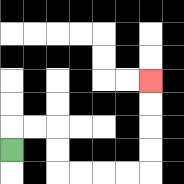{'start': '[0, 6]', 'end': '[6, 3]', 'path_directions': 'U,R,R,D,D,R,R,R,R,U,U,U,U', 'path_coordinates': '[[0, 6], [0, 5], [1, 5], [2, 5], [2, 6], [2, 7], [3, 7], [4, 7], [5, 7], [6, 7], [6, 6], [6, 5], [6, 4], [6, 3]]'}